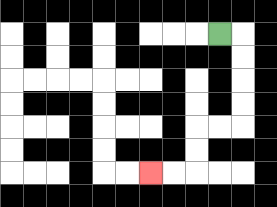{'start': '[9, 1]', 'end': '[6, 7]', 'path_directions': 'R,D,D,D,D,L,L,D,D,L,L', 'path_coordinates': '[[9, 1], [10, 1], [10, 2], [10, 3], [10, 4], [10, 5], [9, 5], [8, 5], [8, 6], [8, 7], [7, 7], [6, 7]]'}